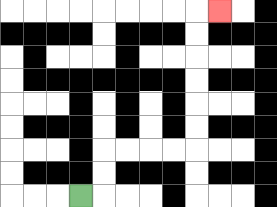{'start': '[3, 8]', 'end': '[9, 0]', 'path_directions': 'R,U,U,R,R,R,R,U,U,U,U,U,U,R', 'path_coordinates': '[[3, 8], [4, 8], [4, 7], [4, 6], [5, 6], [6, 6], [7, 6], [8, 6], [8, 5], [8, 4], [8, 3], [8, 2], [8, 1], [8, 0], [9, 0]]'}